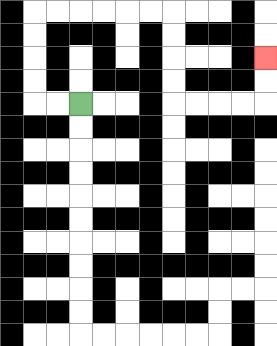{'start': '[3, 4]', 'end': '[11, 2]', 'path_directions': 'L,L,U,U,U,U,R,R,R,R,R,R,D,D,D,D,R,R,R,R,U,U', 'path_coordinates': '[[3, 4], [2, 4], [1, 4], [1, 3], [1, 2], [1, 1], [1, 0], [2, 0], [3, 0], [4, 0], [5, 0], [6, 0], [7, 0], [7, 1], [7, 2], [7, 3], [7, 4], [8, 4], [9, 4], [10, 4], [11, 4], [11, 3], [11, 2]]'}